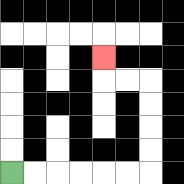{'start': '[0, 7]', 'end': '[4, 2]', 'path_directions': 'R,R,R,R,R,R,U,U,U,U,L,L,U', 'path_coordinates': '[[0, 7], [1, 7], [2, 7], [3, 7], [4, 7], [5, 7], [6, 7], [6, 6], [6, 5], [6, 4], [6, 3], [5, 3], [4, 3], [4, 2]]'}